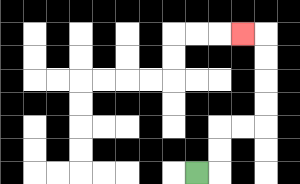{'start': '[8, 7]', 'end': '[10, 1]', 'path_directions': 'R,U,U,R,R,U,U,U,U,L', 'path_coordinates': '[[8, 7], [9, 7], [9, 6], [9, 5], [10, 5], [11, 5], [11, 4], [11, 3], [11, 2], [11, 1], [10, 1]]'}